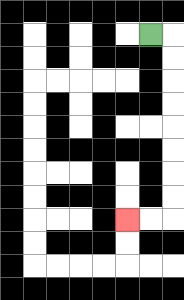{'start': '[6, 1]', 'end': '[5, 9]', 'path_directions': 'R,D,D,D,D,D,D,D,D,L,L', 'path_coordinates': '[[6, 1], [7, 1], [7, 2], [7, 3], [7, 4], [7, 5], [7, 6], [7, 7], [7, 8], [7, 9], [6, 9], [5, 9]]'}